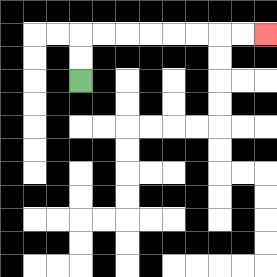{'start': '[3, 3]', 'end': '[11, 1]', 'path_directions': 'U,U,R,R,R,R,R,R,R,R', 'path_coordinates': '[[3, 3], [3, 2], [3, 1], [4, 1], [5, 1], [6, 1], [7, 1], [8, 1], [9, 1], [10, 1], [11, 1]]'}